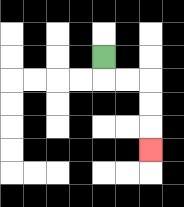{'start': '[4, 2]', 'end': '[6, 6]', 'path_directions': 'D,R,R,D,D,D', 'path_coordinates': '[[4, 2], [4, 3], [5, 3], [6, 3], [6, 4], [6, 5], [6, 6]]'}